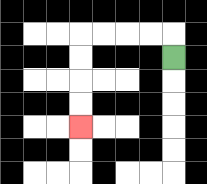{'start': '[7, 2]', 'end': '[3, 5]', 'path_directions': 'U,L,L,L,L,D,D,D,D', 'path_coordinates': '[[7, 2], [7, 1], [6, 1], [5, 1], [4, 1], [3, 1], [3, 2], [3, 3], [3, 4], [3, 5]]'}